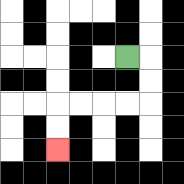{'start': '[5, 2]', 'end': '[2, 6]', 'path_directions': 'R,D,D,L,L,L,L,D,D', 'path_coordinates': '[[5, 2], [6, 2], [6, 3], [6, 4], [5, 4], [4, 4], [3, 4], [2, 4], [2, 5], [2, 6]]'}